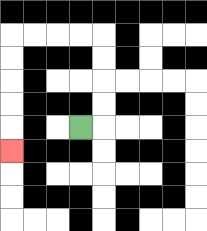{'start': '[3, 5]', 'end': '[0, 6]', 'path_directions': 'R,U,U,U,U,L,L,L,L,D,D,D,D,D', 'path_coordinates': '[[3, 5], [4, 5], [4, 4], [4, 3], [4, 2], [4, 1], [3, 1], [2, 1], [1, 1], [0, 1], [0, 2], [0, 3], [0, 4], [0, 5], [0, 6]]'}